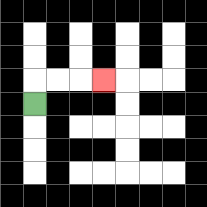{'start': '[1, 4]', 'end': '[4, 3]', 'path_directions': 'U,R,R,R', 'path_coordinates': '[[1, 4], [1, 3], [2, 3], [3, 3], [4, 3]]'}